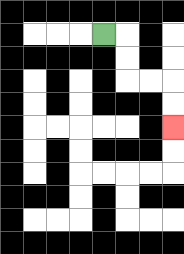{'start': '[4, 1]', 'end': '[7, 5]', 'path_directions': 'R,D,D,R,R,D,D', 'path_coordinates': '[[4, 1], [5, 1], [5, 2], [5, 3], [6, 3], [7, 3], [7, 4], [7, 5]]'}